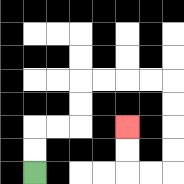{'start': '[1, 7]', 'end': '[5, 5]', 'path_directions': 'U,U,R,R,U,U,R,R,R,R,D,D,D,D,L,L,U,U', 'path_coordinates': '[[1, 7], [1, 6], [1, 5], [2, 5], [3, 5], [3, 4], [3, 3], [4, 3], [5, 3], [6, 3], [7, 3], [7, 4], [7, 5], [7, 6], [7, 7], [6, 7], [5, 7], [5, 6], [5, 5]]'}